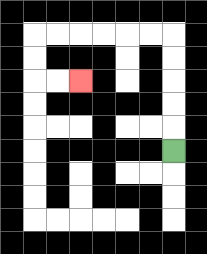{'start': '[7, 6]', 'end': '[3, 3]', 'path_directions': 'U,U,U,U,U,L,L,L,L,L,L,D,D,R,R', 'path_coordinates': '[[7, 6], [7, 5], [7, 4], [7, 3], [7, 2], [7, 1], [6, 1], [5, 1], [4, 1], [3, 1], [2, 1], [1, 1], [1, 2], [1, 3], [2, 3], [3, 3]]'}